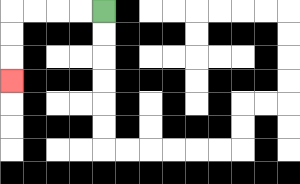{'start': '[4, 0]', 'end': '[0, 3]', 'path_directions': 'L,L,L,L,D,D,D', 'path_coordinates': '[[4, 0], [3, 0], [2, 0], [1, 0], [0, 0], [0, 1], [0, 2], [0, 3]]'}